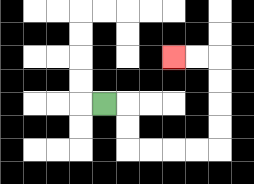{'start': '[4, 4]', 'end': '[7, 2]', 'path_directions': 'R,D,D,R,R,R,R,U,U,U,U,L,L', 'path_coordinates': '[[4, 4], [5, 4], [5, 5], [5, 6], [6, 6], [7, 6], [8, 6], [9, 6], [9, 5], [9, 4], [9, 3], [9, 2], [8, 2], [7, 2]]'}